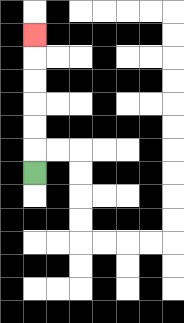{'start': '[1, 7]', 'end': '[1, 1]', 'path_directions': 'U,U,U,U,U,U', 'path_coordinates': '[[1, 7], [1, 6], [1, 5], [1, 4], [1, 3], [1, 2], [1, 1]]'}